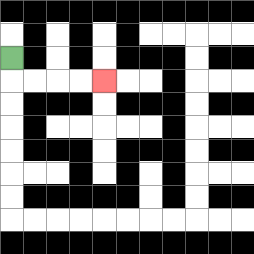{'start': '[0, 2]', 'end': '[4, 3]', 'path_directions': 'D,R,R,R,R', 'path_coordinates': '[[0, 2], [0, 3], [1, 3], [2, 3], [3, 3], [4, 3]]'}